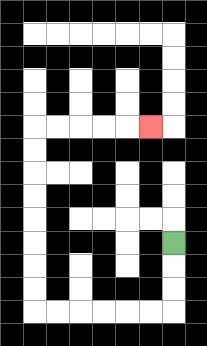{'start': '[7, 10]', 'end': '[6, 5]', 'path_directions': 'D,D,D,L,L,L,L,L,L,U,U,U,U,U,U,U,U,R,R,R,R,R', 'path_coordinates': '[[7, 10], [7, 11], [7, 12], [7, 13], [6, 13], [5, 13], [4, 13], [3, 13], [2, 13], [1, 13], [1, 12], [1, 11], [1, 10], [1, 9], [1, 8], [1, 7], [1, 6], [1, 5], [2, 5], [3, 5], [4, 5], [5, 5], [6, 5]]'}